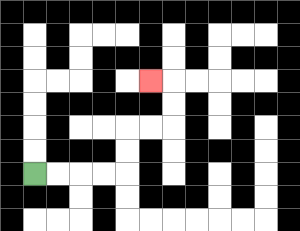{'start': '[1, 7]', 'end': '[6, 3]', 'path_directions': 'R,R,R,R,U,U,R,R,U,U,L', 'path_coordinates': '[[1, 7], [2, 7], [3, 7], [4, 7], [5, 7], [5, 6], [5, 5], [6, 5], [7, 5], [7, 4], [7, 3], [6, 3]]'}